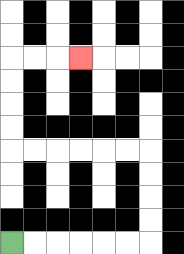{'start': '[0, 10]', 'end': '[3, 2]', 'path_directions': 'R,R,R,R,R,R,U,U,U,U,L,L,L,L,L,L,U,U,U,U,R,R,R', 'path_coordinates': '[[0, 10], [1, 10], [2, 10], [3, 10], [4, 10], [5, 10], [6, 10], [6, 9], [6, 8], [6, 7], [6, 6], [5, 6], [4, 6], [3, 6], [2, 6], [1, 6], [0, 6], [0, 5], [0, 4], [0, 3], [0, 2], [1, 2], [2, 2], [3, 2]]'}